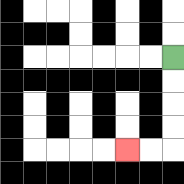{'start': '[7, 2]', 'end': '[5, 6]', 'path_directions': 'D,D,D,D,L,L', 'path_coordinates': '[[7, 2], [7, 3], [7, 4], [7, 5], [7, 6], [6, 6], [5, 6]]'}